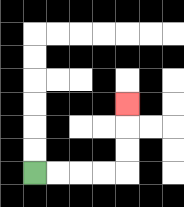{'start': '[1, 7]', 'end': '[5, 4]', 'path_directions': 'R,R,R,R,U,U,U', 'path_coordinates': '[[1, 7], [2, 7], [3, 7], [4, 7], [5, 7], [5, 6], [5, 5], [5, 4]]'}